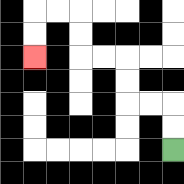{'start': '[7, 6]', 'end': '[1, 2]', 'path_directions': 'U,U,L,L,U,U,L,L,U,U,L,L,D,D', 'path_coordinates': '[[7, 6], [7, 5], [7, 4], [6, 4], [5, 4], [5, 3], [5, 2], [4, 2], [3, 2], [3, 1], [3, 0], [2, 0], [1, 0], [1, 1], [1, 2]]'}